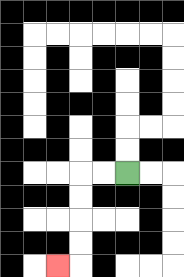{'start': '[5, 7]', 'end': '[2, 11]', 'path_directions': 'L,L,D,D,D,D,L', 'path_coordinates': '[[5, 7], [4, 7], [3, 7], [3, 8], [3, 9], [3, 10], [3, 11], [2, 11]]'}